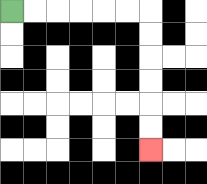{'start': '[0, 0]', 'end': '[6, 6]', 'path_directions': 'R,R,R,R,R,R,D,D,D,D,D,D', 'path_coordinates': '[[0, 0], [1, 0], [2, 0], [3, 0], [4, 0], [5, 0], [6, 0], [6, 1], [6, 2], [6, 3], [6, 4], [6, 5], [6, 6]]'}